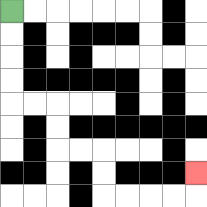{'start': '[0, 0]', 'end': '[8, 7]', 'path_directions': 'D,D,D,D,R,R,D,D,R,R,D,D,R,R,R,R,U', 'path_coordinates': '[[0, 0], [0, 1], [0, 2], [0, 3], [0, 4], [1, 4], [2, 4], [2, 5], [2, 6], [3, 6], [4, 6], [4, 7], [4, 8], [5, 8], [6, 8], [7, 8], [8, 8], [8, 7]]'}